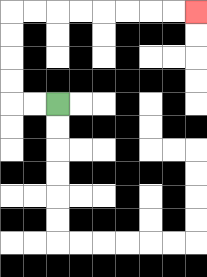{'start': '[2, 4]', 'end': '[8, 0]', 'path_directions': 'L,L,U,U,U,U,R,R,R,R,R,R,R,R', 'path_coordinates': '[[2, 4], [1, 4], [0, 4], [0, 3], [0, 2], [0, 1], [0, 0], [1, 0], [2, 0], [3, 0], [4, 0], [5, 0], [6, 0], [7, 0], [8, 0]]'}